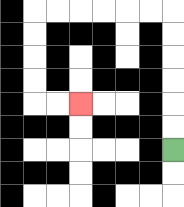{'start': '[7, 6]', 'end': '[3, 4]', 'path_directions': 'U,U,U,U,U,U,L,L,L,L,L,L,D,D,D,D,R,R', 'path_coordinates': '[[7, 6], [7, 5], [7, 4], [7, 3], [7, 2], [7, 1], [7, 0], [6, 0], [5, 0], [4, 0], [3, 0], [2, 0], [1, 0], [1, 1], [1, 2], [1, 3], [1, 4], [2, 4], [3, 4]]'}